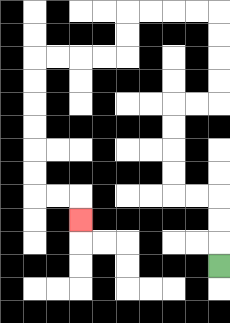{'start': '[9, 11]', 'end': '[3, 9]', 'path_directions': 'U,U,U,L,L,U,U,U,U,R,R,U,U,U,U,L,L,L,L,D,D,L,L,L,L,D,D,D,D,D,D,R,R,D', 'path_coordinates': '[[9, 11], [9, 10], [9, 9], [9, 8], [8, 8], [7, 8], [7, 7], [7, 6], [7, 5], [7, 4], [8, 4], [9, 4], [9, 3], [9, 2], [9, 1], [9, 0], [8, 0], [7, 0], [6, 0], [5, 0], [5, 1], [5, 2], [4, 2], [3, 2], [2, 2], [1, 2], [1, 3], [1, 4], [1, 5], [1, 6], [1, 7], [1, 8], [2, 8], [3, 8], [3, 9]]'}